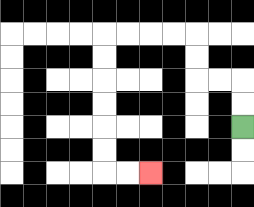{'start': '[10, 5]', 'end': '[6, 7]', 'path_directions': 'U,U,L,L,U,U,L,L,L,L,D,D,D,D,D,D,R,R', 'path_coordinates': '[[10, 5], [10, 4], [10, 3], [9, 3], [8, 3], [8, 2], [8, 1], [7, 1], [6, 1], [5, 1], [4, 1], [4, 2], [4, 3], [4, 4], [4, 5], [4, 6], [4, 7], [5, 7], [6, 7]]'}